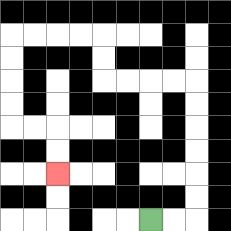{'start': '[6, 9]', 'end': '[2, 7]', 'path_directions': 'R,R,U,U,U,U,U,U,L,L,L,L,U,U,L,L,L,L,D,D,D,D,R,R,D,D', 'path_coordinates': '[[6, 9], [7, 9], [8, 9], [8, 8], [8, 7], [8, 6], [8, 5], [8, 4], [8, 3], [7, 3], [6, 3], [5, 3], [4, 3], [4, 2], [4, 1], [3, 1], [2, 1], [1, 1], [0, 1], [0, 2], [0, 3], [0, 4], [0, 5], [1, 5], [2, 5], [2, 6], [2, 7]]'}